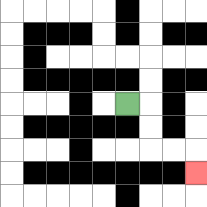{'start': '[5, 4]', 'end': '[8, 7]', 'path_directions': 'R,D,D,R,R,D', 'path_coordinates': '[[5, 4], [6, 4], [6, 5], [6, 6], [7, 6], [8, 6], [8, 7]]'}